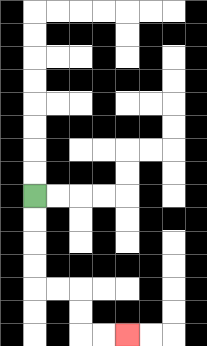{'start': '[1, 8]', 'end': '[5, 14]', 'path_directions': 'D,D,D,D,R,R,D,D,R,R', 'path_coordinates': '[[1, 8], [1, 9], [1, 10], [1, 11], [1, 12], [2, 12], [3, 12], [3, 13], [3, 14], [4, 14], [5, 14]]'}